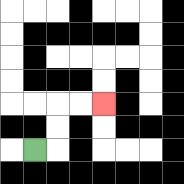{'start': '[1, 6]', 'end': '[4, 4]', 'path_directions': 'R,U,U,R,R', 'path_coordinates': '[[1, 6], [2, 6], [2, 5], [2, 4], [3, 4], [4, 4]]'}